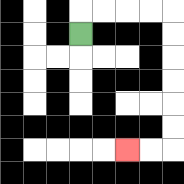{'start': '[3, 1]', 'end': '[5, 6]', 'path_directions': 'U,R,R,R,R,D,D,D,D,D,D,L,L', 'path_coordinates': '[[3, 1], [3, 0], [4, 0], [5, 0], [6, 0], [7, 0], [7, 1], [7, 2], [7, 3], [7, 4], [7, 5], [7, 6], [6, 6], [5, 6]]'}